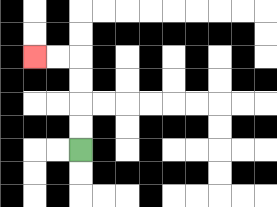{'start': '[3, 6]', 'end': '[1, 2]', 'path_directions': 'U,U,U,U,L,L', 'path_coordinates': '[[3, 6], [3, 5], [3, 4], [3, 3], [3, 2], [2, 2], [1, 2]]'}